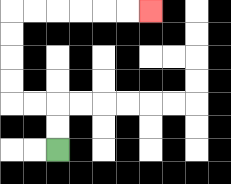{'start': '[2, 6]', 'end': '[6, 0]', 'path_directions': 'U,U,L,L,U,U,U,U,R,R,R,R,R,R', 'path_coordinates': '[[2, 6], [2, 5], [2, 4], [1, 4], [0, 4], [0, 3], [0, 2], [0, 1], [0, 0], [1, 0], [2, 0], [3, 0], [4, 0], [5, 0], [6, 0]]'}